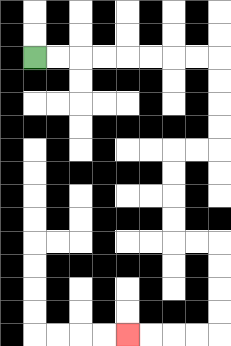{'start': '[1, 2]', 'end': '[5, 14]', 'path_directions': 'R,R,R,R,R,R,R,R,D,D,D,D,L,L,D,D,D,D,R,R,D,D,D,D,L,L,L,L', 'path_coordinates': '[[1, 2], [2, 2], [3, 2], [4, 2], [5, 2], [6, 2], [7, 2], [8, 2], [9, 2], [9, 3], [9, 4], [9, 5], [9, 6], [8, 6], [7, 6], [7, 7], [7, 8], [7, 9], [7, 10], [8, 10], [9, 10], [9, 11], [9, 12], [9, 13], [9, 14], [8, 14], [7, 14], [6, 14], [5, 14]]'}